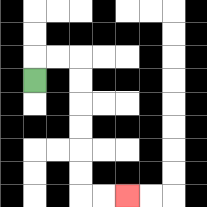{'start': '[1, 3]', 'end': '[5, 8]', 'path_directions': 'U,R,R,D,D,D,D,D,D,R,R', 'path_coordinates': '[[1, 3], [1, 2], [2, 2], [3, 2], [3, 3], [3, 4], [3, 5], [3, 6], [3, 7], [3, 8], [4, 8], [5, 8]]'}